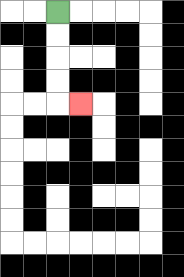{'start': '[2, 0]', 'end': '[3, 4]', 'path_directions': 'D,D,D,D,R', 'path_coordinates': '[[2, 0], [2, 1], [2, 2], [2, 3], [2, 4], [3, 4]]'}